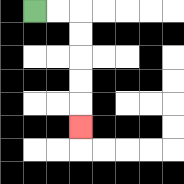{'start': '[1, 0]', 'end': '[3, 5]', 'path_directions': 'R,R,D,D,D,D,D', 'path_coordinates': '[[1, 0], [2, 0], [3, 0], [3, 1], [3, 2], [3, 3], [3, 4], [3, 5]]'}